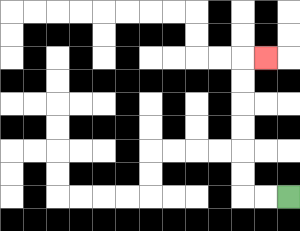{'start': '[12, 8]', 'end': '[11, 2]', 'path_directions': 'L,L,U,U,U,U,U,U,R', 'path_coordinates': '[[12, 8], [11, 8], [10, 8], [10, 7], [10, 6], [10, 5], [10, 4], [10, 3], [10, 2], [11, 2]]'}